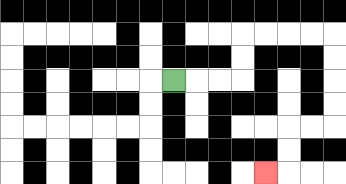{'start': '[7, 3]', 'end': '[11, 7]', 'path_directions': 'R,R,R,U,U,R,R,R,R,D,D,D,D,L,L,D,D,L', 'path_coordinates': '[[7, 3], [8, 3], [9, 3], [10, 3], [10, 2], [10, 1], [11, 1], [12, 1], [13, 1], [14, 1], [14, 2], [14, 3], [14, 4], [14, 5], [13, 5], [12, 5], [12, 6], [12, 7], [11, 7]]'}